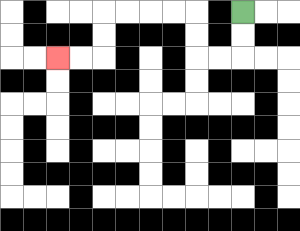{'start': '[10, 0]', 'end': '[2, 2]', 'path_directions': 'D,D,L,L,U,U,L,L,L,L,D,D,L,L', 'path_coordinates': '[[10, 0], [10, 1], [10, 2], [9, 2], [8, 2], [8, 1], [8, 0], [7, 0], [6, 0], [5, 0], [4, 0], [4, 1], [4, 2], [3, 2], [2, 2]]'}